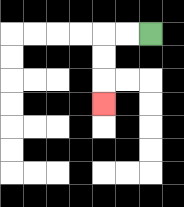{'start': '[6, 1]', 'end': '[4, 4]', 'path_directions': 'L,L,D,D,D', 'path_coordinates': '[[6, 1], [5, 1], [4, 1], [4, 2], [4, 3], [4, 4]]'}